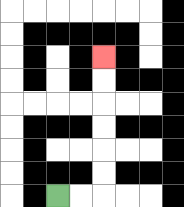{'start': '[2, 8]', 'end': '[4, 2]', 'path_directions': 'R,R,U,U,U,U,U,U', 'path_coordinates': '[[2, 8], [3, 8], [4, 8], [4, 7], [4, 6], [4, 5], [4, 4], [4, 3], [4, 2]]'}